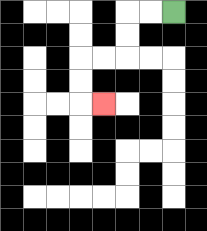{'start': '[7, 0]', 'end': '[4, 4]', 'path_directions': 'L,L,D,D,L,L,D,D,R', 'path_coordinates': '[[7, 0], [6, 0], [5, 0], [5, 1], [5, 2], [4, 2], [3, 2], [3, 3], [3, 4], [4, 4]]'}